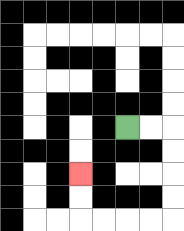{'start': '[5, 5]', 'end': '[3, 7]', 'path_directions': 'R,R,D,D,D,D,L,L,L,L,U,U', 'path_coordinates': '[[5, 5], [6, 5], [7, 5], [7, 6], [7, 7], [7, 8], [7, 9], [6, 9], [5, 9], [4, 9], [3, 9], [3, 8], [3, 7]]'}